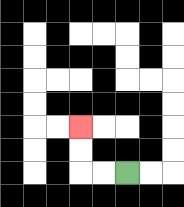{'start': '[5, 7]', 'end': '[3, 5]', 'path_directions': 'L,L,U,U', 'path_coordinates': '[[5, 7], [4, 7], [3, 7], [3, 6], [3, 5]]'}